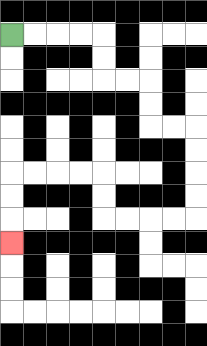{'start': '[0, 1]', 'end': '[0, 10]', 'path_directions': 'R,R,R,R,D,D,R,R,D,D,R,R,D,D,D,D,L,L,L,L,U,U,L,L,L,L,D,D,D', 'path_coordinates': '[[0, 1], [1, 1], [2, 1], [3, 1], [4, 1], [4, 2], [4, 3], [5, 3], [6, 3], [6, 4], [6, 5], [7, 5], [8, 5], [8, 6], [8, 7], [8, 8], [8, 9], [7, 9], [6, 9], [5, 9], [4, 9], [4, 8], [4, 7], [3, 7], [2, 7], [1, 7], [0, 7], [0, 8], [0, 9], [0, 10]]'}